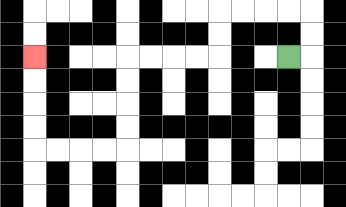{'start': '[12, 2]', 'end': '[1, 2]', 'path_directions': 'R,U,U,L,L,L,L,D,D,L,L,L,L,D,D,D,D,L,L,L,L,U,U,U,U', 'path_coordinates': '[[12, 2], [13, 2], [13, 1], [13, 0], [12, 0], [11, 0], [10, 0], [9, 0], [9, 1], [9, 2], [8, 2], [7, 2], [6, 2], [5, 2], [5, 3], [5, 4], [5, 5], [5, 6], [4, 6], [3, 6], [2, 6], [1, 6], [1, 5], [1, 4], [1, 3], [1, 2]]'}